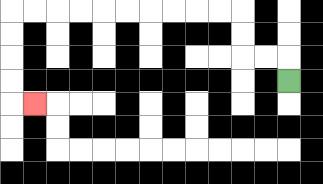{'start': '[12, 3]', 'end': '[1, 4]', 'path_directions': 'U,L,L,U,U,L,L,L,L,L,L,L,L,L,L,D,D,D,D,R', 'path_coordinates': '[[12, 3], [12, 2], [11, 2], [10, 2], [10, 1], [10, 0], [9, 0], [8, 0], [7, 0], [6, 0], [5, 0], [4, 0], [3, 0], [2, 0], [1, 0], [0, 0], [0, 1], [0, 2], [0, 3], [0, 4], [1, 4]]'}